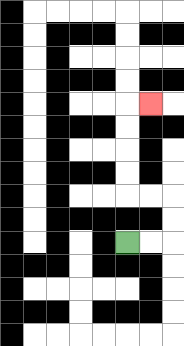{'start': '[5, 10]', 'end': '[6, 4]', 'path_directions': 'R,R,U,U,L,L,U,U,U,U,R', 'path_coordinates': '[[5, 10], [6, 10], [7, 10], [7, 9], [7, 8], [6, 8], [5, 8], [5, 7], [5, 6], [5, 5], [5, 4], [6, 4]]'}